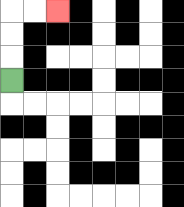{'start': '[0, 3]', 'end': '[2, 0]', 'path_directions': 'U,U,U,R,R', 'path_coordinates': '[[0, 3], [0, 2], [0, 1], [0, 0], [1, 0], [2, 0]]'}